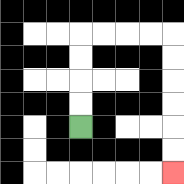{'start': '[3, 5]', 'end': '[7, 7]', 'path_directions': 'U,U,U,U,R,R,R,R,D,D,D,D,D,D', 'path_coordinates': '[[3, 5], [3, 4], [3, 3], [3, 2], [3, 1], [4, 1], [5, 1], [6, 1], [7, 1], [7, 2], [7, 3], [7, 4], [7, 5], [7, 6], [7, 7]]'}